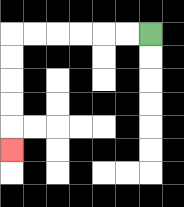{'start': '[6, 1]', 'end': '[0, 6]', 'path_directions': 'L,L,L,L,L,L,D,D,D,D,D', 'path_coordinates': '[[6, 1], [5, 1], [4, 1], [3, 1], [2, 1], [1, 1], [0, 1], [0, 2], [0, 3], [0, 4], [0, 5], [0, 6]]'}